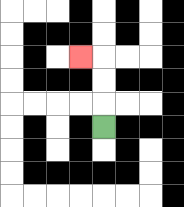{'start': '[4, 5]', 'end': '[3, 2]', 'path_directions': 'U,U,U,L', 'path_coordinates': '[[4, 5], [4, 4], [4, 3], [4, 2], [3, 2]]'}